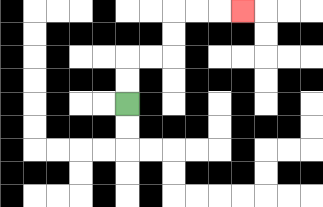{'start': '[5, 4]', 'end': '[10, 0]', 'path_directions': 'U,U,R,R,U,U,R,R,R', 'path_coordinates': '[[5, 4], [5, 3], [5, 2], [6, 2], [7, 2], [7, 1], [7, 0], [8, 0], [9, 0], [10, 0]]'}